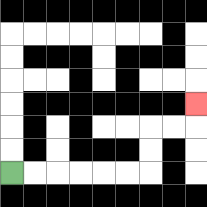{'start': '[0, 7]', 'end': '[8, 4]', 'path_directions': 'R,R,R,R,R,R,U,U,R,R,U', 'path_coordinates': '[[0, 7], [1, 7], [2, 7], [3, 7], [4, 7], [5, 7], [6, 7], [6, 6], [6, 5], [7, 5], [8, 5], [8, 4]]'}